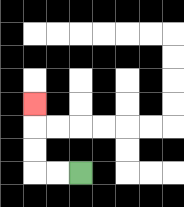{'start': '[3, 7]', 'end': '[1, 4]', 'path_directions': 'L,L,U,U,U', 'path_coordinates': '[[3, 7], [2, 7], [1, 7], [1, 6], [1, 5], [1, 4]]'}